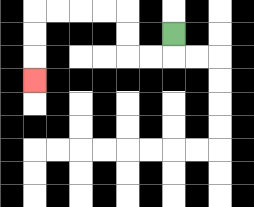{'start': '[7, 1]', 'end': '[1, 3]', 'path_directions': 'D,L,L,U,U,L,L,L,L,D,D,D', 'path_coordinates': '[[7, 1], [7, 2], [6, 2], [5, 2], [5, 1], [5, 0], [4, 0], [3, 0], [2, 0], [1, 0], [1, 1], [1, 2], [1, 3]]'}